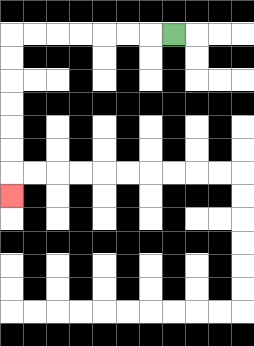{'start': '[7, 1]', 'end': '[0, 8]', 'path_directions': 'L,L,L,L,L,L,L,D,D,D,D,D,D,D', 'path_coordinates': '[[7, 1], [6, 1], [5, 1], [4, 1], [3, 1], [2, 1], [1, 1], [0, 1], [0, 2], [0, 3], [0, 4], [0, 5], [0, 6], [0, 7], [0, 8]]'}